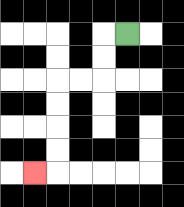{'start': '[5, 1]', 'end': '[1, 7]', 'path_directions': 'L,D,D,L,L,D,D,D,D,L', 'path_coordinates': '[[5, 1], [4, 1], [4, 2], [4, 3], [3, 3], [2, 3], [2, 4], [2, 5], [2, 6], [2, 7], [1, 7]]'}